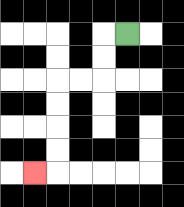{'start': '[5, 1]', 'end': '[1, 7]', 'path_directions': 'L,D,D,L,L,D,D,D,D,L', 'path_coordinates': '[[5, 1], [4, 1], [4, 2], [4, 3], [3, 3], [2, 3], [2, 4], [2, 5], [2, 6], [2, 7], [1, 7]]'}